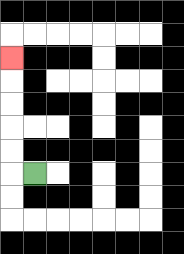{'start': '[1, 7]', 'end': '[0, 2]', 'path_directions': 'L,U,U,U,U,U', 'path_coordinates': '[[1, 7], [0, 7], [0, 6], [0, 5], [0, 4], [0, 3], [0, 2]]'}